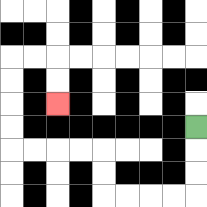{'start': '[8, 5]', 'end': '[2, 4]', 'path_directions': 'D,D,D,L,L,L,L,U,U,L,L,L,L,U,U,U,U,R,R,D,D', 'path_coordinates': '[[8, 5], [8, 6], [8, 7], [8, 8], [7, 8], [6, 8], [5, 8], [4, 8], [4, 7], [4, 6], [3, 6], [2, 6], [1, 6], [0, 6], [0, 5], [0, 4], [0, 3], [0, 2], [1, 2], [2, 2], [2, 3], [2, 4]]'}